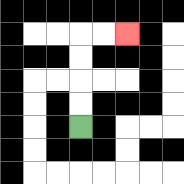{'start': '[3, 5]', 'end': '[5, 1]', 'path_directions': 'U,U,U,U,R,R', 'path_coordinates': '[[3, 5], [3, 4], [3, 3], [3, 2], [3, 1], [4, 1], [5, 1]]'}